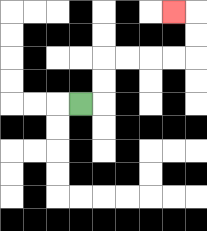{'start': '[3, 4]', 'end': '[7, 0]', 'path_directions': 'R,U,U,R,R,R,R,U,U,L', 'path_coordinates': '[[3, 4], [4, 4], [4, 3], [4, 2], [5, 2], [6, 2], [7, 2], [8, 2], [8, 1], [8, 0], [7, 0]]'}